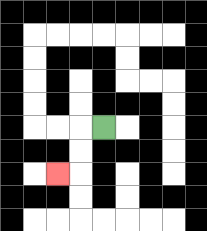{'start': '[4, 5]', 'end': '[2, 7]', 'path_directions': 'L,D,D,L', 'path_coordinates': '[[4, 5], [3, 5], [3, 6], [3, 7], [2, 7]]'}